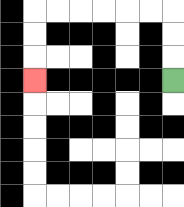{'start': '[7, 3]', 'end': '[1, 3]', 'path_directions': 'U,U,U,L,L,L,L,L,L,D,D,D', 'path_coordinates': '[[7, 3], [7, 2], [7, 1], [7, 0], [6, 0], [5, 0], [4, 0], [3, 0], [2, 0], [1, 0], [1, 1], [1, 2], [1, 3]]'}